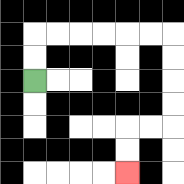{'start': '[1, 3]', 'end': '[5, 7]', 'path_directions': 'U,U,R,R,R,R,R,R,D,D,D,D,L,L,D,D', 'path_coordinates': '[[1, 3], [1, 2], [1, 1], [2, 1], [3, 1], [4, 1], [5, 1], [6, 1], [7, 1], [7, 2], [7, 3], [7, 4], [7, 5], [6, 5], [5, 5], [5, 6], [5, 7]]'}